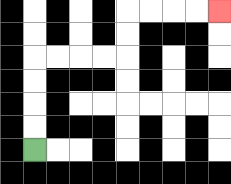{'start': '[1, 6]', 'end': '[9, 0]', 'path_directions': 'U,U,U,U,R,R,R,R,U,U,R,R,R,R', 'path_coordinates': '[[1, 6], [1, 5], [1, 4], [1, 3], [1, 2], [2, 2], [3, 2], [4, 2], [5, 2], [5, 1], [5, 0], [6, 0], [7, 0], [8, 0], [9, 0]]'}